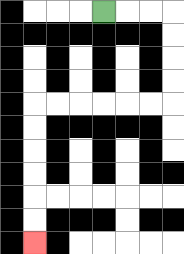{'start': '[4, 0]', 'end': '[1, 10]', 'path_directions': 'R,R,R,D,D,D,D,L,L,L,L,L,L,D,D,D,D,D,D', 'path_coordinates': '[[4, 0], [5, 0], [6, 0], [7, 0], [7, 1], [7, 2], [7, 3], [7, 4], [6, 4], [5, 4], [4, 4], [3, 4], [2, 4], [1, 4], [1, 5], [1, 6], [1, 7], [1, 8], [1, 9], [1, 10]]'}